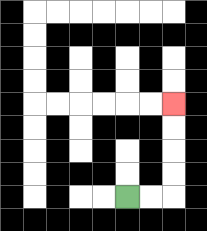{'start': '[5, 8]', 'end': '[7, 4]', 'path_directions': 'R,R,U,U,U,U', 'path_coordinates': '[[5, 8], [6, 8], [7, 8], [7, 7], [7, 6], [7, 5], [7, 4]]'}